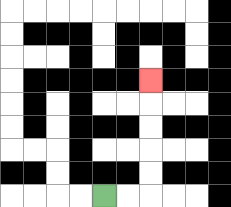{'start': '[4, 8]', 'end': '[6, 3]', 'path_directions': 'R,R,U,U,U,U,U', 'path_coordinates': '[[4, 8], [5, 8], [6, 8], [6, 7], [6, 6], [6, 5], [6, 4], [6, 3]]'}